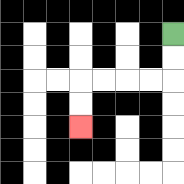{'start': '[7, 1]', 'end': '[3, 5]', 'path_directions': 'D,D,L,L,L,L,D,D', 'path_coordinates': '[[7, 1], [7, 2], [7, 3], [6, 3], [5, 3], [4, 3], [3, 3], [3, 4], [3, 5]]'}